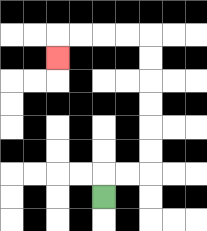{'start': '[4, 8]', 'end': '[2, 2]', 'path_directions': 'U,R,R,U,U,U,U,U,U,L,L,L,L,D', 'path_coordinates': '[[4, 8], [4, 7], [5, 7], [6, 7], [6, 6], [6, 5], [6, 4], [6, 3], [6, 2], [6, 1], [5, 1], [4, 1], [3, 1], [2, 1], [2, 2]]'}